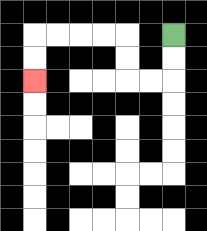{'start': '[7, 1]', 'end': '[1, 3]', 'path_directions': 'D,D,L,L,U,U,L,L,L,L,D,D', 'path_coordinates': '[[7, 1], [7, 2], [7, 3], [6, 3], [5, 3], [5, 2], [5, 1], [4, 1], [3, 1], [2, 1], [1, 1], [1, 2], [1, 3]]'}